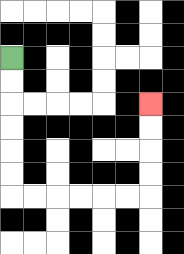{'start': '[0, 2]', 'end': '[6, 4]', 'path_directions': 'D,D,D,D,D,D,R,R,R,R,R,R,U,U,U,U', 'path_coordinates': '[[0, 2], [0, 3], [0, 4], [0, 5], [0, 6], [0, 7], [0, 8], [1, 8], [2, 8], [3, 8], [4, 8], [5, 8], [6, 8], [6, 7], [6, 6], [6, 5], [6, 4]]'}